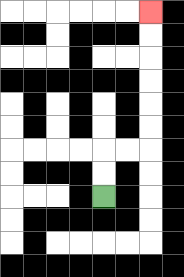{'start': '[4, 8]', 'end': '[6, 0]', 'path_directions': 'U,U,R,R,U,U,U,U,U,U', 'path_coordinates': '[[4, 8], [4, 7], [4, 6], [5, 6], [6, 6], [6, 5], [6, 4], [6, 3], [6, 2], [6, 1], [6, 0]]'}